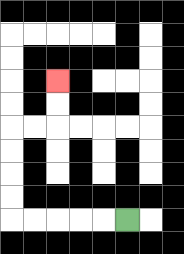{'start': '[5, 9]', 'end': '[2, 3]', 'path_directions': 'L,L,L,L,L,U,U,U,U,R,R,U,U', 'path_coordinates': '[[5, 9], [4, 9], [3, 9], [2, 9], [1, 9], [0, 9], [0, 8], [0, 7], [0, 6], [0, 5], [1, 5], [2, 5], [2, 4], [2, 3]]'}